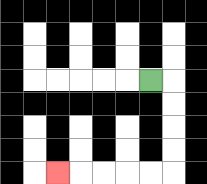{'start': '[6, 3]', 'end': '[2, 7]', 'path_directions': 'R,D,D,D,D,L,L,L,L,L', 'path_coordinates': '[[6, 3], [7, 3], [7, 4], [7, 5], [7, 6], [7, 7], [6, 7], [5, 7], [4, 7], [3, 7], [2, 7]]'}